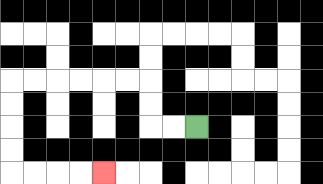{'start': '[8, 5]', 'end': '[4, 7]', 'path_directions': 'L,L,U,U,L,L,L,L,L,L,D,D,D,D,R,R,R,R', 'path_coordinates': '[[8, 5], [7, 5], [6, 5], [6, 4], [6, 3], [5, 3], [4, 3], [3, 3], [2, 3], [1, 3], [0, 3], [0, 4], [0, 5], [0, 6], [0, 7], [1, 7], [2, 7], [3, 7], [4, 7]]'}